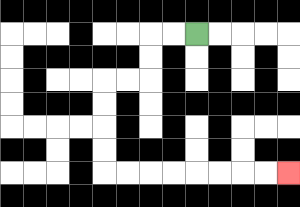{'start': '[8, 1]', 'end': '[12, 7]', 'path_directions': 'L,L,D,D,L,L,D,D,D,D,R,R,R,R,R,R,R,R', 'path_coordinates': '[[8, 1], [7, 1], [6, 1], [6, 2], [6, 3], [5, 3], [4, 3], [4, 4], [4, 5], [4, 6], [4, 7], [5, 7], [6, 7], [7, 7], [8, 7], [9, 7], [10, 7], [11, 7], [12, 7]]'}